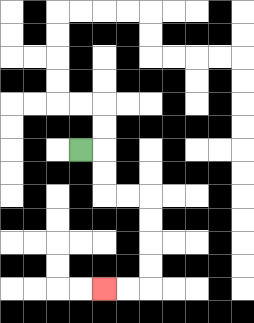{'start': '[3, 6]', 'end': '[4, 12]', 'path_directions': 'R,D,D,R,R,D,D,D,D,L,L', 'path_coordinates': '[[3, 6], [4, 6], [4, 7], [4, 8], [5, 8], [6, 8], [6, 9], [6, 10], [6, 11], [6, 12], [5, 12], [4, 12]]'}